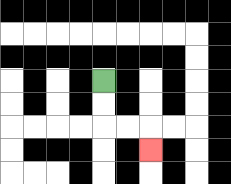{'start': '[4, 3]', 'end': '[6, 6]', 'path_directions': 'D,D,R,R,D', 'path_coordinates': '[[4, 3], [4, 4], [4, 5], [5, 5], [6, 5], [6, 6]]'}